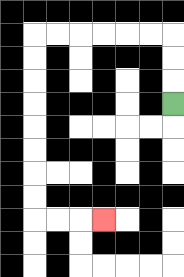{'start': '[7, 4]', 'end': '[4, 9]', 'path_directions': 'U,U,U,L,L,L,L,L,L,D,D,D,D,D,D,D,D,R,R,R', 'path_coordinates': '[[7, 4], [7, 3], [7, 2], [7, 1], [6, 1], [5, 1], [4, 1], [3, 1], [2, 1], [1, 1], [1, 2], [1, 3], [1, 4], [1, 5], [1, 6], [1, 7], [1, 8], [1, 9], [2, 9], [3, 9], [4, 9]]'}